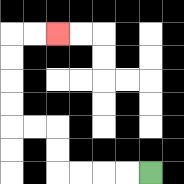{'start': '[6, 7]', 'end': '[2, 1]', 'path_directions': 'L,L,L,L,U,U,L,L,U,U,U,U,R,R', 'path_coordinates': '[[6, 7], [5, 7], [4, 7], [3, 7], [2, 7], [2, 6], [2, 5], [1, 5], [0, 5], [0, 4], [0, 3], [0, 2], [0, 1], [1, 1], [2, 1]]'}